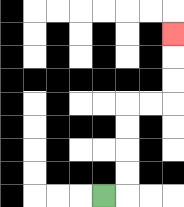{'start': '[4, 8]', 'end': '[7, 1]', 'path_directions': 'R,U,U,U,U,R,R,U,U,U', 'path_coordinates': '[[4, 8], [5, 8], [5, 7], [5, 6], [5, 5], [5, 4], [6, 4], [7, 4], [7, 3], [7, 2], [7, 1]]'}